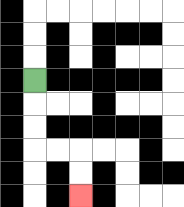{'start': '[1, 3]', 'end': '[3, 8]', 'path_directions': 'D,D,D,R,R,D,D', 'path_coordinates': '[[1, 3], [1, 4], [1, 5], [1, 6], [2, 6], [3, 6], [3, 7], [3, 8]]'}